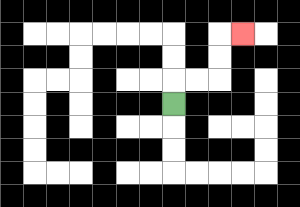{'start': '[7, 4]', 'end': '[10, 1]', 'path_directions': 'U,R,R,U,U,R', 'path_coordinates': '[[7, 4], [7, 3], [8, 3], [9, 3], [9, 2], [9, 1], [10, 1]]'}